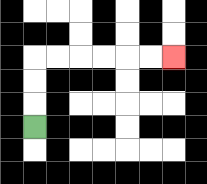{'start': '[1, 5]', 'end': '[7, 2]', 'path_directions': 'U,U,U,R,R,R,R,R,R', 'path_coordinates': '[[1, 5], [1, 4], [1, 3], [1, 2], [2, 2], [3, 2], [4, 2], [5, 2], [6, 2], [7, 2]]'}